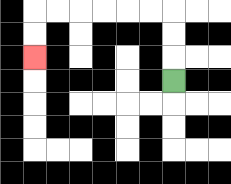{'start': '[7, 3]', 'end': '[1, 2]', 'path_directions': 'U,U,U,L,L,L,L,L,L,D,D', 'path_coordinates': '[[7, 3], [7, 2], [7, 1], [7, 0], [6, 0], [5, 0], [4, 0], [3, 0], [2, 0], [1, 0], [1, 1], [1, 2]]'}